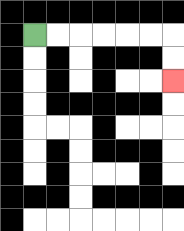{'start': '[1, 1]', 'end': '[7, 3]', 'path_directions': 'R,R,R,R,R,R,D,D', 'path_coordinates': '[[1, 1], [2, 1], [3, 1], [4, 1], [5, 1], [6, 1], [7, 1], [7, 2], [7, 3]]'}